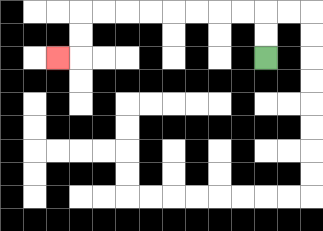{'start': '[11, 2]', 'end': '[2, 2]', 'path_directions': 'U,U,L,L,L,L,L,L,L,L,D,D,L', 'path_coordinates': '[[11, 2], [11, 1], [11, 0], [10, 0], [9, 0], [8, 0], [7, 0], [6, 0], [5, 0], [4, 0], [3, 0], [3, 1], [3, 2], [2, 2]]'}